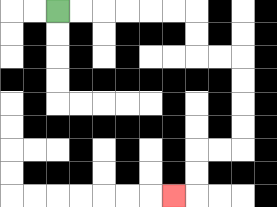{'start': '[2, 0]', 'end': '[7, 8]', 'path_directions': 'R,R,R,R,R,R,D,D,R,R,D,D,D,D,L,L,D,D,L', 'path_coordinates': '[[2, 0], [3, 0], [4, 0], [5, 0], [6, 0], [7, 0], [8, 0], [8, 1], [8, 2], [9, 2], [10, 2], [10, 3], [10, 4], [10, 5], [10, 6], [9, 6], [8, 6], [8, 7], [8, 8], [7, 8]]'}